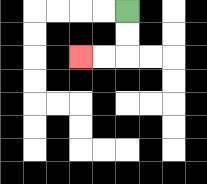{'start': '[5, 0]', 'end': '[3, 2]', 'path_directions': 'D,D,L,L', 'path_coordinates': '[[5, 0], [5, 1], [5, 2], [4, 2], [3, 2]]'}